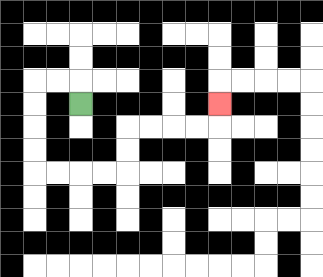{'start': '[3, 4]', 'end': '[9, 4]', 'path_directions': 'U,L,L,D,D,D,D,R,R,R,R,U,U,R,R,R,R,U', 'path_coordinates': '[[3, 4], [3, 3], [2, 3], [1, 3], [1, 4], [1, 5], [1, 6], [1, 7], [2, 7], [3, 7], [4, 7], [5, 7], [5, 6], [5, 5], [6, 5], [7, 5], [8, 5], [9, 5], [9, 4]]'}